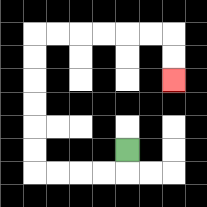{'start': '[5, 6]', 'end': '[7, 3]', 'path_directions': 'D,L,L,L,L,U,U,U,U,U,U,R,R,R,R,R,R,D,D', 'path_coordinates': '[[5, 6], [5, 7], [4, 7], [3, 7], [2, 7], [1, 7], [1, 6], [1, 5], [1, 4], [1, 3], [1, 2], [1, 1], [2, 1], [3, 1], [4, 1], [5, 1], [6, 1], [7, 1], [7, 2], [7, 3]]'}